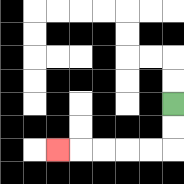{'start': '[7, 4]', 'end': '[2, 6]', 'path_directions': 'D,D,L,L,L,L,L', 'path_coordinates': '[[7, 4], [7, 5], [7, 6], [6, 6], [5, 6], [4, 6], [3, 6], [2, 6]]'}